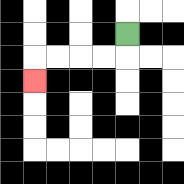{'start': '[5, 1]', 'end': '[1, 3]', 'path_directions': 'D,L,L,L,L,D', 'path_coordinates': '[[5, 1], [5, 2], [4, 2], [3, 2], [2, 2], [1, 2], [1, 3]]'}